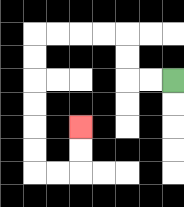{'start': '[7, 3]', 'end': '[3, 5]', 'path_directions': 'L,L,U,U,L,L,L,L,D,D,D,D,D,D,R,R,U,U', 'path_coordinates': '[[7, 3], [6, 3], [5, 3], [5, 2], [5, 1], [4, 1], [3, 1], [2, 1], [1, 1], [1, 2], [1, 3], [1, 4], [1, 5], [1, 6], [1, 7], [2, 7], [3, 7], [3, 6], [3, 5]]'}